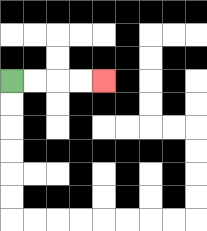{'start': '[0, 3]', 'end': '[4, 3]', 'path_directions': 'R,R,R,R', 'path_coordinates': '[[0, 3], [1, 3], [2, 3], [3, 3], [4, 3]]'}